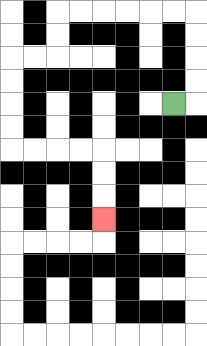{'start': '[7, 4]', 'end': '[4, 9]', 'path_directions': 'R,U,U,U,U,L,L,L,L,L,L,D,D,L,L,D,D,D,D,R,R,R,R,D,D,D', 'path_coordinates': '[[7, 4], [8, 4], [8, 3], [8, 2], [8, 1], [8, 0], [7, 0], [6, 0], [5, 0], [4, 0], [3, 0], [2, 0], [2, 1], [2, 2], [1, 2], [0, 2], [0, 3], [0, 4], [0, 5], [0, 6], [1, 6], [2, 6], [3, 6], [4, 6], [4, 7], [4, 8], [4, 9]]'}